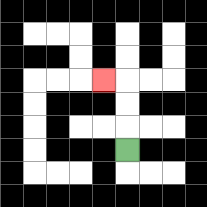{'start': '[5, 6]', 'end': '[4, 3]', 'path_directions': 'U,U,U,L', 'path_coordinates': '[[5, 6], [5, 5], [5, 4], [5, 3], [4, 3]]'}